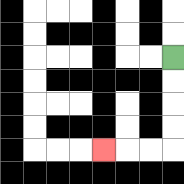{'start': '[7, 2]', 'end': '[4, 6]', 'path_directions': 'D,D,D,D,L,L,L', 'path_coordinates': '[[7, 2], [7, 3], [7, 4], [7, 5], [7, 6], [6, 6], [5, 6], [4, 6]]'}